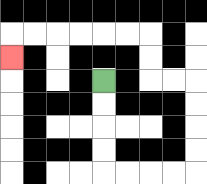{'start': '[4, 3]', 'end': '[0, 2]', 'path_directions': 'D,D,D,D,R,R,R,R,U,U,U,U,L,L,U,U,L,L,L,L,L,L,D', 'path_coordinates': '[[4, 3], [4, 4], [4, 5], [4, 6], [4, 7], [5, 7], [6, 7], [7, 7], [8, 7], [8, 6], [8, 5], [8, 4], [8, 3], [7, 3], [6, 3], [6, 2], [6, 1], [5, 1], [4, 1], [3, 1], [2, 1], [1, 1], [0, 1], [0, 2]]'}